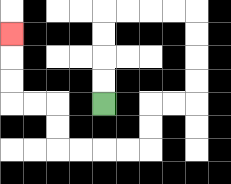{'start': '[4, 4]', 'end': '[0, 1]', 'path_directions': 'U,U,U,U,R,R,R,R,D,D,D,D,L,L,D,D,L,L,L,L,U,U,L,L,U,U,U', 'path_coordinates': '[[4, 4], [4, 3], [4, 2], [4, 1], [4, 0], [5, 0], [6, 0], [7, 0], [8, 0], [8, 1], [8, 2], [8, 3], [8, 4], [7, 4], [6, 4], [6, 5], [6, 6], [5, 6], [4, 6], [3, 6], [2, 6], [2, 5], [2, 4], [1, 4], [0, 4], [0, 3], [0, 2], [0, 1]]'}